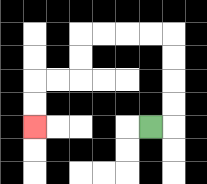{'start': '[6, 5]', 'end': '[1, 5]', 'path_directions': 'R,U,U,U,U,L,L,L,L,D,D,L,L,D,D', 'path_coordinates': '[[6, 5], [7, 5], [7, 4], [7, 3], [7, 2], [7, 1], [6, 1], [5, 1], [4, 1], [3, 1], [3, 2], [3, 3], [2, 3], [1, 3], [1, 4], [1, 5]]'}